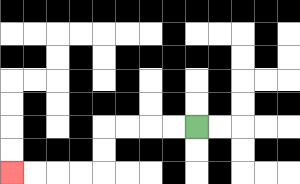{'start': '[8, 5]', 'end': '[0, 7]', 'path_directions': 'L,L,L,L,D,D,L,L,L,L', 'path_coordinates': '[[8, 5], [7, 5], [6, 5], [5, 5], [4, 5], [4, 6], [4, 7], [3, 7], [2, 7], [1, 7], [0, 7]]'}